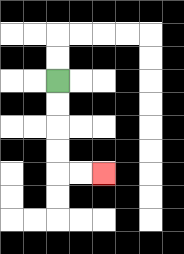{'start': '[2, 3]', 'end': '[4, 7]', 'path_directions': 'D,D,D,D,R,R', 'path_coordinates': '[[2, 3], [2, 4], [2, 5], [2, 6], [2, 7], [3, 7], [4, 7]]'}